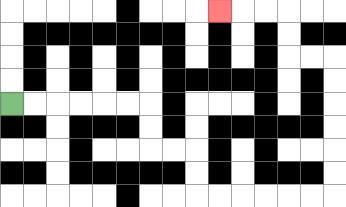{'start': '[0, 4]', 'end': '[9, 0]', 'path_directions': 'R,R,R,R,R,R,D,D,R,R,D,D,R,R,R,R,R,R,U,U,U,U,U,U,L,L,U,U,L,L,L', 'path_coordinates': '[[0, 4], [1, 4], [2, 4], [3, 4], [4, 4], [5, 4], [6, 4], [6, 5], [6, 6], [7, 6], [8, 6], [8, 7], [8, 8], [9, 8], [10, 8], [11, 8], [12, 8], [13, 8], [14, 8], [14, 7], [14, 6], [14, 5], [14, 4], [14, 3], [14, 2], [13, 2], [12, 2], [12, 1], [12, 0], [11, 0], [10, 0], [9, 0]]'}